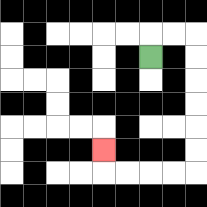{'start': '[6, 2]', 'end': '[4, 6]', 'path_directions': 'U,R,R,D,D,D,D,D,D,L,L,L,L,U', 'path_coordinates': '[[6, 2], [6, 1], [7, 1], [8, 1], [8, 2], [8, 3], [8, 4], [8, 5], [8, 6], [8, 7], [7, 7], [6, 7], [5, 7], [4, 7], [4, 6]]'}